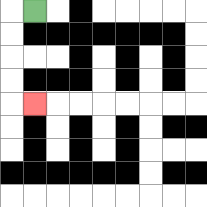{'start': '[1, 0]', 'end': '[1, 4]', 'path_directions': 'L,D,D,D,D,R', 'path_coordinates': '[[1, 0], [0, 0], [0, 1], [0, 2], [0, 3], [0, 4], [1, 4]]'}